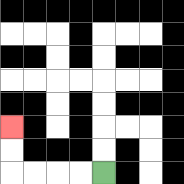{'start': '[4, 7]', 'end': '[0, 5]', 'path_directions': 'L,L,L,L,U,U', 'path_coordinates': '[[4, 7], [3, 7], [2, 7], [1, 7], [0, 7], [0, 6], [0, 5]]'}